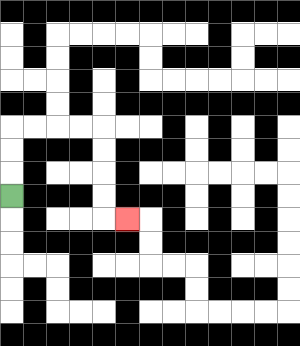{'start': '[0, 8]', 'end': '[5, 9]', 'path_directions': 'U,U,U,R,R,R,R,D,D,D,D,R', 'path_coordinates': '[[0, 8], [0, 7], [0, 6], [0, 5], [1, 5], [2, 5], [3, 5], [4, 5], [4, 6], [4, 7], [4, 8], [4, 9], [5, 9]]'}